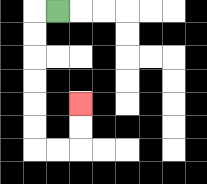{'start': '[2, 0]', 'end': '[3, 4]', 'path_directions': 'L,D,D,D,D,D,D,R,R,U,U', 'path_coordinates': '[[2, 0], [1, 0], [1, 1], [1, 2], [1, 3], [1, 4], [1, 5], [1, 6], [2, 6], [3, 6], [3, 5], [3, 4]]'}